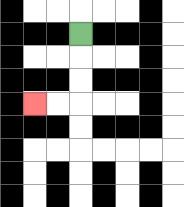{'start': '[3, 1]', 'end': '[1, 4]', 'path_directions': 'D,D,D,L,L', 'path_coordinates': '[[3, 1], [3, 2], [3, 3], [3, 4], [2, 4], [1, 4]]'}